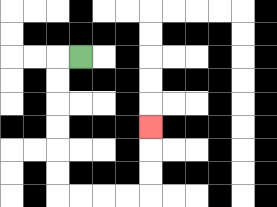{'start': '[3, 2]', 'end': '[6, 5]', 'path_directions': 'L,D,D,D,D,D,D,R,R,R,R,U,U,U', 'path_coordinates': '[[3, 2], [2, 2], [2, 3], [2, 4], [2, 5], [2, 6], [2, 7], [2, 8], [3, 8], [4, 8], [5, 8], [6, 8], [6, 7], [6, 6], [6, 5]]'}